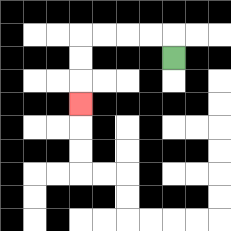{'start': '[7, 2]', 'end': '[3, 4]', 'path_directions': 'U,L,L,L,L,D,D,D', 'path_coordinates': '[[7, 2], [7, 1], [6, 1], [5, 1], [4, 1], [3, 1], [3, 2], [3, 3], [3, 4]]'}